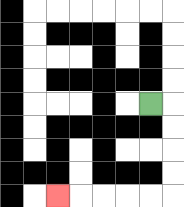{'start': '[6, 4]', 'end': '[2, 8]', 'path_directions': 'R,D,D,D,D,L,L,L,L,L', 'path_coordinates': '[[6, 4], [7, 4], [7, 5], [7, 6], [7, 7], [7, 8], [6, 8], [5, 8], [4, 8], [3, 8], [2, 8]]'}